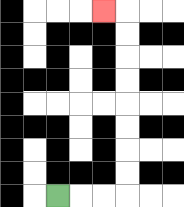{'start': '[2, 8]', 'end': '[4, 0]', 'path_directions': 'R,R,R,U,U,U,U,U,U,U,U,L', 'path_coordinates': '[[2, 8], [3, 8], [4, 8], [5, 8], [5, 7], [5, 6], [5, 5], [5, 4], [5, 3], [5, 2], [5, 1], [5, 0], [4, 0]]'}